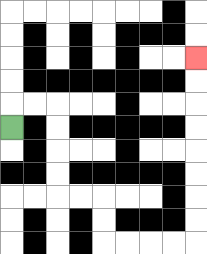{'start': '[0, 5]', 'end': '[8, 2]', 'path_directions': 'U,R,R,D,D,D,D,R,R,D,D,R,R,R,R,U,U,U,U,U,U,U,U', 'path_coordinates': '[[0, 5], [0, 4], [1, 4], [2, 4], [2, 5], [2, 6], [2, 7], [2, 8], [3, 8], [4, 8], [4, 9], [4, 10], [5, 10], [6, 10], [7, 10], [8, 10], [8, 9], [8, 8], [8, 7], [8, 6], [8, 5], [8, 4], [8, 3], [8, 2]]'}